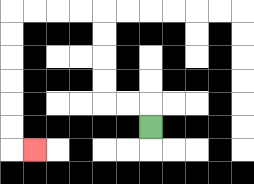{'start': '[6, 5]', 'end': '[1, 6]', 'path_directions': 'U,L,L,U,U,U,U,L,L,L,L,D,D,D,D,D,D,R', 'path_coordinates': '[[6, 5], [6, 4], [5, 4], [4, 4], [4, 3], [4, 2], [4, 1], [4, 0], [3, 0], [2, 0], [1, 0], [0, 0], [0, 1], [0, 2], [0, 3], [0, 4], [0, 5], [0, 6], [1, 6]]'}